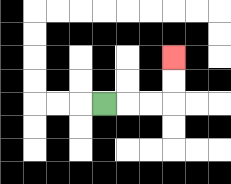{'start': '[4, 4]', 'end': '[7, 2]', 'path_directions': 'R,R,R,U,U', 'path_coordinates': '[[4, 4], [5, 4], [6, 4], [7, 4], [7, 3], [7, 2]]'}